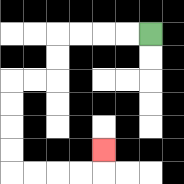{'start': '[6, 1]', 'end': '[4, 6]', 'path_directions': 'L,L,L,L,D,D,L,L,D,D,D,D,R,R,R,R,U', 'path_coordinates': '[[6, 1], [5, 1], [4, 1], [3, 1], [2, 1], [2, 2], [2, 3], [1, 3], [0, 3], [0, 4], [0, 5], [0, 6], [0, 7], [1, 7], [2, 7], [3, 7], [4, 7], [4, 6]]'}